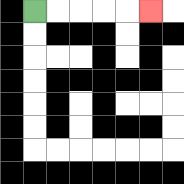{'start': '[1, 0]', 'end': '[6, 0]', 'path_directions': 'R,R,R,R,R', 'path_coordinates': '[[1, 0], [2, 0], [3, 0], [4, 0], [5, 0], [6, 0]]'}